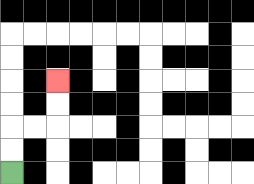{'start': '[0, 7]', 'end': '[2, 3]', 'path_directions': 'U,U,R,R,U,U', 'path_coordinates': '[[0, 7], [0, 6], [0, 5], [1, 5], [2, 5], [2, 4], [2, 3]]'}